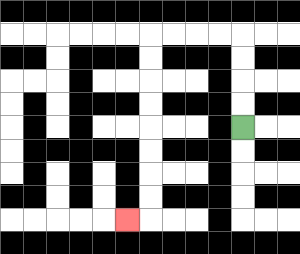{'start': '[10, 5]', 'end': '[5, 9]', 'path_directions': 'U,U,U,U,L,L,L,L,D,D,D,D,D,D,D,D,L', 'path_coordinates': '[[10, 5], [10, 4], [10, 3], [10, 2], [10, 1], [9, 1], [8, 1], [7, 1], [6, 1], [6, 2], [6, 3], [6, 4], [6, 5], [6, 6], [6, 7], [6, 8], [6, 9], [5, 9]]'}